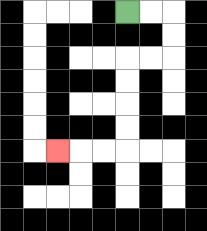{'start': '[5, 0]', 'end': '[2, 6]', 'path_directions': 'R,R,D,D,L,L,D,D,D,D,L,L,L', 'path_coordinates': '[[5, 0], [6, 0], [7, 0], [7, 1], [7, 2], [6, 2], [5, 2], [5, 3], [5, 4], [5, 5], [5, 6], [4, 6], [3, 6], [2, 6]]'}